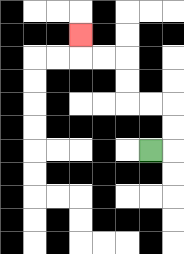{'start': '[6, 6]', 'end': '[3, 1]', 'path_directions': 'R,U,U,L,L,U,U,L,L,U', 'path_coordinates': '[[6, 6], [7, 6], [7, 5], [7, 4], [6, 4], [5, 4], [5, 3], [5, 2], [4, 2], [3, 2], [3, 1]]'}